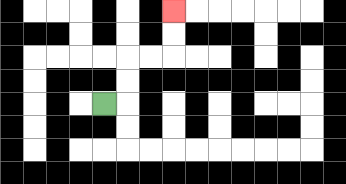{'start': '[4, 4]', 'end': '[7, 0]', 'path_directions': 'R,U,U,R,R,U,U', 'path_coordinates': '[[4, 4], [5, 4], [5, 3], [5, 2], [6, 2], [7, 2], [7, 1], [7, 0]]'}